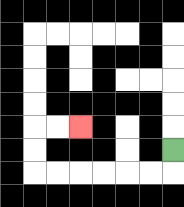{'start': '[7, 6]', 'end': '[3, 5]', 'path_directions': 'D,L,L,L,L,L,L,U,U,R,R', 'path_coordinates': '[[7, 6], [7, 7], [6, 7], [5, 7], [4, 7], [3, 7], [2, 7], [1, 7], [1, 6], [1, 5], [2, 5], [3, 5]]'}